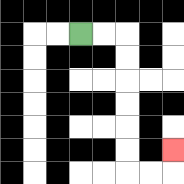{'start': '[3, 1]', 'end': '[7, 6]', 'path_directions': 'R,R,D,D,D,D,D,D,R,R,U', 'path_coordinates': '[[3, 1], [4, 1], [5, 1], [5, 2], [5, 3], [5, 4], [5, 5], [5, 6], [5, 7], [6, 7], [7, 7], [7, 6]]'}